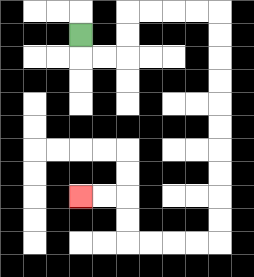{'start': '[3, 1]', 'end': '[3, 8]', 'path_directions': 'D,R,R,U,U,R,R,R,R,D,D,D,D,D,D,D,D,D,D,L,L,L,L,U,U,L,L', 'path_coordinates': '[[3, 1], [3, 2], [4, 2], [5, 2], [5, 1], [5, 0], [6, 0], [7, 0], [8, 0], [9, 0], [9, 1], [9, 2], [9, 3], [9, 4], [9, 5], [9, 6], [9, 7], [9, 8], [9, 9], [9, 10], [8, 10], [7, 10], [6, 10], [5, 10], [5, 9], [5, 8], [4, 8], [3, 8]]'}